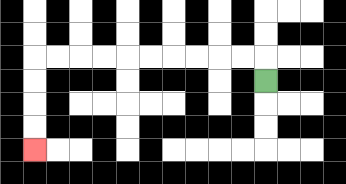{'start': '[11, 3]', 'end': '[1, 6]', 'path_directions': 'U,L,L,L,L,L,L,L,L,L,L,D,D,D,D', 'path_coordinates': '[[11, 3], [11, 2], [10, 2], [9, 2], [8, 2], [7, 2], [6, 2], [5, 2], [4, 2], [3, 2], [2, 2], [1, 2], [1, 3], [1, 4], [1, 5], [1, 6]]'}